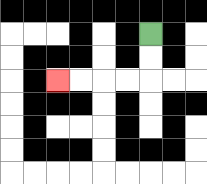{'start': '[6, 1]', 'end': '[2, 3]', 'path_directions': 'D,D,L,L,L,L', 'path_coordinates': '[[6, 1], [6, 2], [6, 3], [5, 3], [4, 3], [3, 3], [2, 3]]'}